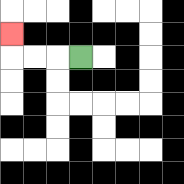{'start': '[3, 2]', 'end': '[0, 1]', 'path_directions': 'L,L,L,U', 'path_coordinates': '[[3, 2], [2, 2], [1, 2], [0, 2], [0, 1]]'}